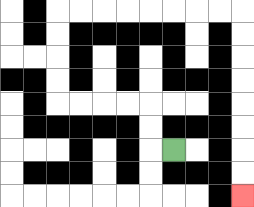{'start': '[7, 6]', 'end': '[10, 8]', 'path_directions': 'L,U,U,L,L,L,L,U,U,U,U,R,R,R,R,R,R,R,R,D,D,D,D,D,D,D,D', 'path_coordinates': '[[7, 6], [6, 6], [6, 5], [6, 4], [5, 4], [4, 4], [3, 4], [2, 4], [2, 3], [2, 2], [2, 1], [2, 0], [3, 0], [4, 0], [5, 0], [6, 0], [7, 0], [8, 0], [9, 0], [10, 0], [10, 1], [10, 2], [10, 3], [10, 4], [10, 5], [10, 6], [10, 7], [10, 8]]'}